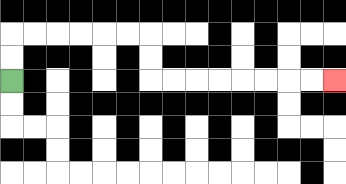{'start': '[0, 3]', 'end': '[14, 3]', 'path_directions': 'U,U,R,R,R,R,R,R,D,D,R,R,R,R,R,R,R,R', 'path_coordinates': '[[0, 3], [0, 2], [0, 1], [1, 1], [2, 1], [3, 1], [4, 1], [5, 1], [6, 1], [6, 2], [6, 3], [7, 3], [8, 3], [9, 3], [10, 3], [11, 3], [12, 3], [13, 3], [14, 3]]'}